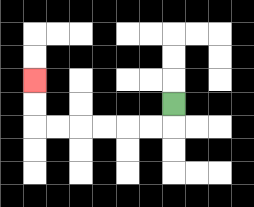{'start': '[7, 4]', 'end': '[1, 3]', 'path_directions': 'D,L,L,L,L,L,L,U,U', 'path_coordinates': '[[7, 4], [7, 5], [6, 5], [5, 5], [4, 5], [3, 5], [2, 5], [1, 5], [1, 4], [1, 3]]'}